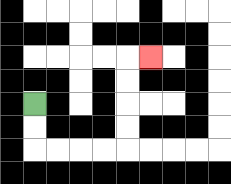{'start': '[1, 4]', 'end': '[6, 2]', 'path_directions': 'D,D,R,R,R,R,U,U,U,U,R', 'path_coordinates': '[[1, 4], [1, 5], [1, 6], [2, 6], [3, 6], [4, 6], [5, 6], [5, 5], [5, 4], [5, 3], [5, 2], [6, 2]]'}